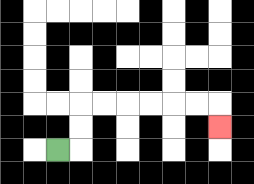{'start': '[2, 6]', 'end': '[9, 5]', 'path_directions': 'R,U,U,R,R,R,R,R,R,D', 'path_coordinates': '[[2, 6], [3, 6], [3, 5], [3, 4], [4, 4], [5, 4], [6, 4], [7, 4], [8, 4], [9, 4], [9, 5]]'}